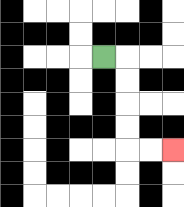{'start': '[4, 2]', 'end': '[7, 6]', 'path_directions': 'R,D,D,D,D,R,R', 'path_coordinates': '[[4, 2], [5, 2], [5, 3], [5, 4], [5, 5], [5, 6], [6, 6], [7, 6]]'}